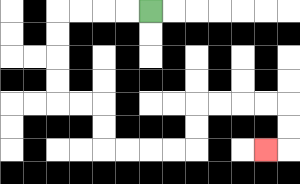{'start': '[6, 0]', 'end': '[11, 6]', 'path_directions': 'L,L,L,L,D,D,D,D,R,R,D,D,R,R,R,R,U,U,R,R,R,R,D,D,L', 'path_coordinates': '[[6, 0], [5, 0], [4, 0], [3, 0], [2, 0], [2, 1], [2, 2], [2, 3], [2, 4], [3, 4], [4, 4], [4, 5], [4, 6], [5, 6], [6, 6], [7, 6], [8, 6], [8, 5], [8, 4], [9, 4], [10, 4], [11, 4], [12, 4], [12, 5], [12, 6], [11, 6]]'}